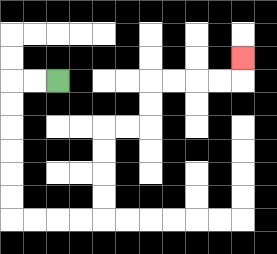{'start': '[2, 3]', 'end': '[10, 2]', 'path_directions': 'L,L,D,D,D,D,D,D,R,R,R,R,U,U,U,U,R,R,U,U,R,R,R,R,U', 'path_coordinates': '[[2, 3], [1, 3], [0, 3], [0, 4], [0, 5], [0, 6], [0, 7], [0, 8], [0, 9], [1, 9], [2, 9], [3, 9], [4, 9], [4, 8], [4, 7], [4, 6], [4, 5], [5, 5], [6, 5], [6, 4], [6, 3], [7, 3], [8, 3], [9, 3], [10, 3], [10, 2]]'}